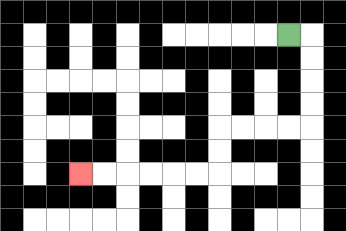{'start': '[12, 1]', 'end': '[3, 7]', 'path_directions': 'R,D,D,D,D,L,L,L,L,D,D,L,L,L,L,L,L', 'path_coordinates': '[[12, 1], [13, 1], [13, 2], [13, 3], [13, 4], [13, 5], [12, 5], [11, 5], [10, 5], [9, 5], [9, 6], [9, 7], [8, 7], [7, 7], [6, 7], [5, 7], [4, 7], [3, 7]]'}